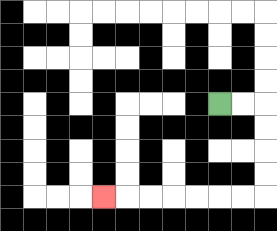{'start': '[9, 4]', 'end': '[4, 8]', 'path_directions': 'R,R,D,D,D,D,L,L,L,L,L,L,L', 'path_coordinates': '[[9, 4], [10, 4], [11, 4], [11, 5], [11, 6], [11, 7], [11, 8], [10, 8], [9, 8], [8, 8], [7, 8], [6, 8], [5, 8], [4, 8]]'}